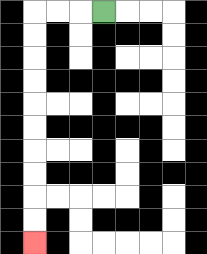{'start': '[4, 0]', 'end': '[1, 10]', 'path_directions': 'L,L,L,D,D,D,D,D,D,D,D,D,D', 'path_coordinates': '[[4, 0], [3, 0], [2, 0], [1, 0], [1, 1], [1, 2], [1, 3], [1, 4], [1, 5], [1, 6], [1, 7], [1, 8], [1, 9], [1, 10]]'}